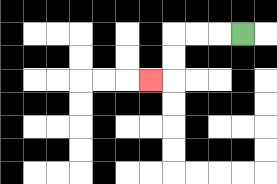{'start': '[10, 1]', 'end': '[6, 3]', 'path_directions': 'L,L,L,D,D,L', 'path_coordinates': '[[10, 1], [9, 1], [8, 1], [7, 1], [7, 2], [7, 3], [6, 3]]'}